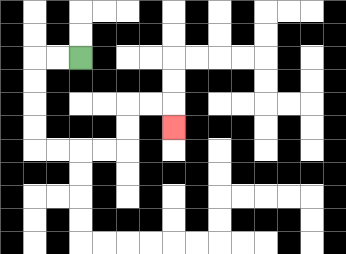{'start': '[3, 2]', 'end': '[7, 5]', 'path_directions': 'L,L,D,D,D,D,R,R,R,R,U,U,R,R,D', 'path_coordinates': '[[3, 2], [2, 2], [1, 2], [1, 3], [1, 4], [1, 5], [1, 6], [2, 6], [3, 6], [4, 6], [5, 6], [5, 5], [5, 4], [6, 4], [7, 4], [7, 5]]'}